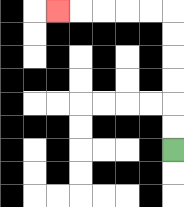{'start': '[7, 6]', 'end': '[2, 0]', 'path_directions': 'U,U,U,U,U,U,L,L,L,L,L', 'path_coordinates': '[[7, 6], [7, 5], [7, 4], [7, 3], [7, 2], [7, 1], [7, 0], [6, 0], [5, 0], [4, 0], [3, 0], [2, 0]]'}